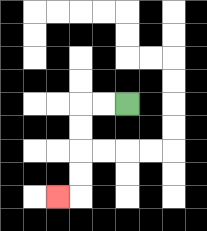{'start': '[5, 4]', 'end': '[2, 8]', 'path_directions': 'L,L,D,D,D,D,L', 'path_coordinates': '[[5, 4], [4, 4], [3, 4], [3, 5], [3, 6], [3, 7], [3, 8], [2, 8]]'}